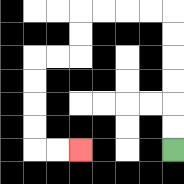{'start': '[7, 6]', 'end': '[3, 6]', 'path_directions': 'U,U,U,U,U,U,L,L,L,L,D,D,L,L,D,D,D,D,R,R', 'path_coordinates': '[[7, 6], [7, 5], [7, 4], [7, 3], [7, 2], [7, 1], [7, 0], [6, 0], [5, 0], [4, 0], [3, 0], [3, 1], [3, 2], [2, 2], [1, 2], [1, 3], [1, 4], [1, 5], [1, 6], [2, 6], [3, 6]]'}